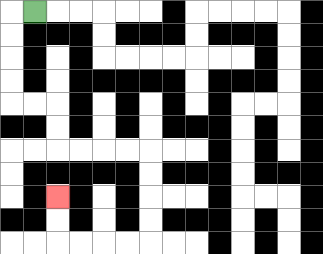{'start': '[1, 0]', 'end': '[2, 8]', 'path_directions': 'L,D,D,D,D,R,R,D,D,R,R,R,R,D,D,D,D,L,L,L,L,U,U', 'path_coordinates': '[[1, 0], [0, 0], [0, 1], [0, 2], [0, 3], [0, 4], [1, 4], [2, 4], [2, 5], [2, 6], [3, 6], [4, 6], [5, 6], [6, 6], [6, 7], [6, 8], [6, 9], [6, 10], [5, 10], [4, 10], [3, 10], [2, 10], [2, 9], [2, 8]]'}